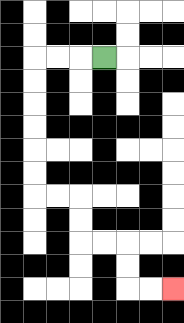{'start': '[4, 2]', 'end': '[7, 12]', 'path_directions': 'L,L,L,D,D,D,D,D,D,R,R,D,D,R,R,D,D,R,R', 'path_coordinates': '[[4, 2], [3, 2], [2, 2], [1, 2], [1, 3], [1, 4], [1, 5], [1, 6], [1, 7], [1, 8], [2, 8], [3, 8], [3, 9], [3, 10], [4, 10], [5, 10], [5, 11], [5, 12], [6, 12], [7, 12]]'}